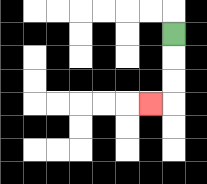{'start': '[7, 1]', 'end': '[6, 4]', 'path_directions': 'D,D,D,L', 'path_coordinates': '[[7, 1], [7, 2], [7, 3], [7, 4], [6, 4]]'}